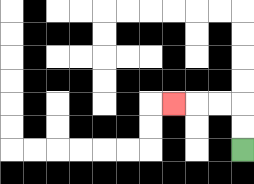{'start': '[10, 6]', 'end': '[7, 4]', 'path_directions': 'U,U,L,L,L', 'path_coordinates': '[[10, 6], [10, 5], [10, 4], [9, 4], [8, 4], [7, 4]]'}